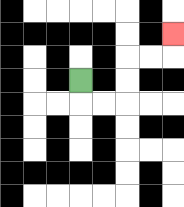{'start': '[3, 3]', 'end': '[7, 1]', 'path_directions': 'D,R,R,U,U,R,R,U', 'path_coordinates': '[[3, 3], [3, 4], [4, 4], [5, 4], [5, 3], [5, 2], [6, 2], [7, 2], [7, 1]]'}